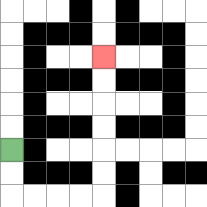{'start': '[0, 6]', 'end': '[4, 2]', 'path_directions': 'D,D,R,R,R,R,U,U,U,U,U,U', 'path_coordinates': '[[0, 6], [0, 7], [0, 8], [1, 8], [2, 8], [3, 8], [4, 8], [4, 7], [4, 6], [4, 5], [4, 4], [4, 3], [4, 2]]'}